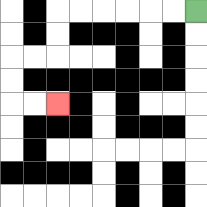{'start': '[8, 0]', 'end': '[2, 4]', 'path_directions': 'L,L,L,L,L,L,D,D,L,L,D,D,R,R', 'path_coordinates': '[[8, 0], [7, 0], [6, 0], [5, 0], [4, 0], [3, 0], [2, 0], [2, 1], [2, 2], [1, 2], [0, 2], [0, 3], [0, 4], [1, 4], [2, 4]]'}